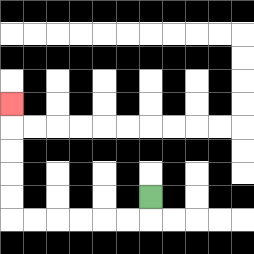{'start': '[6, 8]', 'end': '[0, 4]', 'path_directions': 'D,L,L,L,L,L,L,U,U,U,U,U', 'path_coordinates': '[[6, 8], [6, 9], [5, 9], [4, 9], [3, 9], [2, 9], [1, 9], [0, 9], [0, 8], [0, 7], [0, 6], [0, 5], [0, 4]]'}